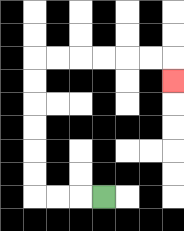{'start': '[4, 8]', 'end': '[7, 3]', 'path_directions': 'L,L,L,U,U,U,U,U,U,R,R,R,R,R,R,D', 'path_coordinates': '[[4, 8], [3, 8], [2, 8], [1, 8], [1, 7], [1, 6], [1, 5], [1, 4], [1, 3], [1, 2], [2, 2], [3, 2], [4, 2], [5, 2], [6, 2], [7, 2], [7, 3]]'}